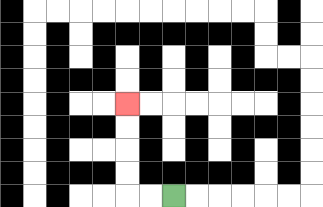{'start': '[7, 8]', 'end': '[5, 4]', 'path_directions': 'L,L,U,U,U,U', 'path_coordinates': '[[7, 8], [6, 8], [5, 8], [5, 7], [5, 6], [5, 5], [5, 4]]'}